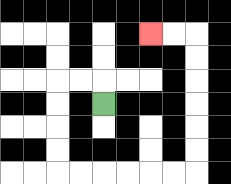{'start': '[4, 4]', 'end': '[6, 1]', 'path_directions': 'U,L,L,D,D,D,D,R,R,R,R,R,R,U,U,U,U,U,U,L,L', 'path_coordinates': '[[4, 4], [4, 3], [3, 3], [2, 3], [2, 4], [2, 5], [2, 6], [2, 7], [3, 7], [4, 7], [5, 7], [6, 7], [7, 7], [8, 7], [8, 6], [8, 5], [8, 4], [8, 3], [8, 2], [8, 1], [7, 1], [6, 1]]'}